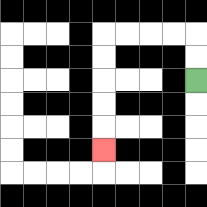{'start': '[8, 3]', 'end': '[4, 6]', 'path_directions': 'U,U,L,L,L,L,D,D,D,D,D', 'path_coordinates': '[[8, 3], [8, 2], [8, 1], [7, 1], [6, 1], [5, 1], [4, 1], [4, 2], [4, 3], [4, 4], [4, 5], [4, 6]]'}